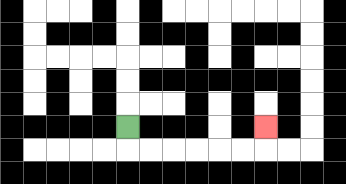{'start': '[5, 5]', 'end': '[11, 5]', 'path_directions': 'D,R,R,R,R,R,R,U', 'path_coordinates': '[[5, 5], [5, 6], [6, 6], [7, 6], [8, 6], [9, 6], [10, 6], [11, 6], [11, 5]]'}